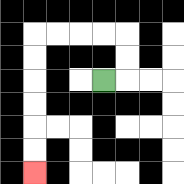{'start': '[4, 3]', 'end': '[1, 7]', 'path_directions': 'R,U,U,L,L,L,L,D,D,D,D,D,D', 'path_coordinates': '[[4, 3], [5, 3], [5, 2], [5, 1], [4, 1], [3, 1], [2, 1], [1, 1], [1, 2], [1, 3], [1, 4], [1, 5], [1, 6], [1, 7]]'}